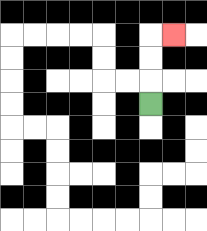{'start': '[6, 4]', 'end': '[7, 1]', 'path_directions': 'U,U,U,R', 'path_coordinates': '[[6, 4], [6, 3], [6, 2], [6, 1], [7, 1]]'}